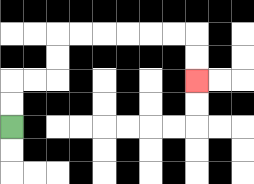{'start': '[0, 5]', 'end': '[8, 3]', 'path_directions': 'U,U,R,R,U,U,R,R,R,R,R,R,D,D', 'path_coordinates': '[[0, 5], [0, 4], [0, 3], [1, 3], [2, 3], [2, 2], [2, 1], [3, 1], [4, 1], [5, 1], [6, 1], [7, 1], [8, 1], [8, 2], [8, 3]]'}